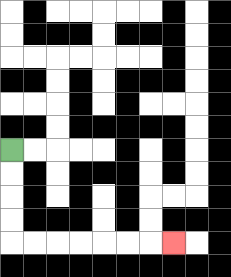{'start': '[0, 6]', 'end': '[7, 10]', 'path_directions': 'D,D,D,D,R,R,R,R,R,R,R', 'path_coordinates': '[[0, 6], [0, 7], [0, 8], [0, 9], [0, 10], [1, 10], [2, 10], [3, 10], [4, 10], [5, 10], [6, 10], [7, 10]]'}